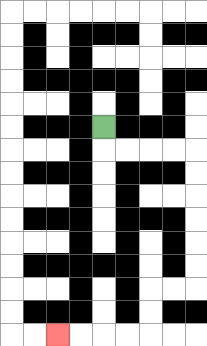{'start': '[4, 5]', 'end': '[2, 14]', 'path_directions': 'D,R,R,R,R,D,D,D,D,D,D,L,L,D,D,L,L,L,L', 'path_coordinates': '[[4, 5], [4, 6], [5, 6], [6, 6], [7, 6], [8, 6], [8, 7], [8, 8], [8, 9], [8, 10], [8, 11], [8, 12], [7, 12], [6, 12], [6, 13], [6, 14], [5, 14], [4, 14], [3, 14], [2, 14]]'}